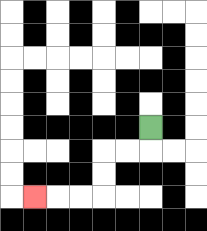{'start': '[6, 5]', 'end': '[1, 8]', 'path_directions': 'D,L,L,D,D,L,L,L', 'path_coordinates': '[[6, 5], [6, 6], [5, 6], [4, 6], [4, 7], [4, 8], [3, 8], [2, 8], [1, 8]]'}